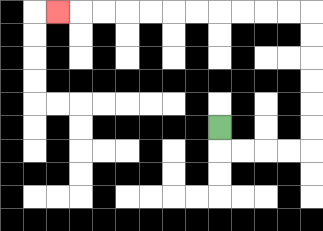{'start': '[9, 5]', 'end': '[2, 0]', 'path_directions': 'D,R,R,R,R,U,U,U,U,U,U,L,L,L,L,L,L,L,L,L,L,L', 'path_coordinates': '[[9, 5], [9, 6], [10, 6], [11, 6], [12, 6], [13, 6], [13, 5], [13, 4], [13, 3], [13, 2], [13, 1], [13, 0], [12, 0], [11, 0], [10, 0], [9, 0], [8, 0], [7, 0], [6, 0], [5, 0], [4, 0], [3, 0], [2, 0]]'}